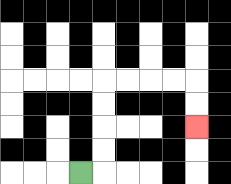{'start': '[3, 7]', 'end': '[8, 5]', 'path_directions': 'R,U,U,U,U,R,R,R,R,D,D', 'path_coordinates': '[[3, 7], [4, 7], [4, 6], [4, 5], [4, 4], [4, 3], [5, 3], [6, 3], [7, 3], [8, 3], [8, 4], [8, 5]]'}